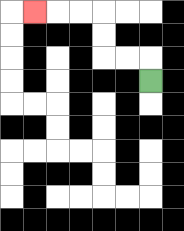{'start': '[6, 3]', 'end': '[1, 0]', 'path_directions': 'U,L,L,U,U,L,L,L', 'path_coordinates': '[[6, 3], [6, 2], [5, 2], [4, 2], [4, 1], [4, 0], [3, 0], [2, 0], [1, 0]]'}